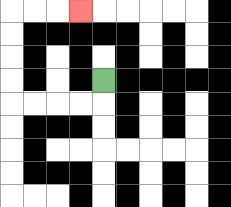{'start': '[4, 3]', 'end': '[3, 0]', 'path_directions': 'D,L,L,L,L,U,U,U,U,R,R,R', 'path_coordinates': '[[4, 3], [4, 4], [3, 4], [2, 4], [1, 4], [0, 4], [0, 3], [0, 2], [0, 1], [0, 0], [1, 0], [2, 0], [3, 0]]'}